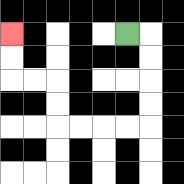{'start': '[5, 1]', 'end': '[0, 1]', 'path_directions': 'R,D,D,D,D,L,L,L,L,U,U,L,L,U,U', 'path_coordinates': '[[5, 1], [6, 1], [6, 2], [6, 3], [6, 4], [6, 5], [5, 5], [4, 5], [3, 5], [2, 5], [2, 4], [2, 3], [1, 3], [0, 3], [0, 2], [0, 1]]'}